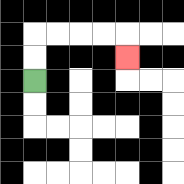{'start': '[1, 3]', 'end': '[5, 2]', 'path_directions': 'U,U,R,R,R,R,D', 'path_coordinates': '[[1, 3], [1, 2], [1, 1], [2, 1], [3, 1], [4, 1], [5, 1], [5, 2]]'}